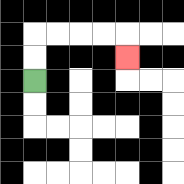{'start': '[1, 3]', 'end': '[5, 2]', 'path_directions': 'U,U,R,R,R,R,D', 'path_coordinates': '[[1, 3], [1, 2], [1, 1], [2, 1], [3, 1], [4, 1], [5, 1], [5, 2]]'}